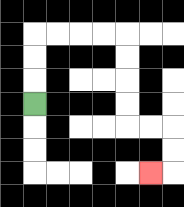{'start': '[1, 4]', 'end': '[6, 7]', 'path_directions': 'U,U,U,R,R,R,R,D,D,D,D,R,R,D,D,L', 'path_coordinates': '[[1, 4], [1, 3], [1, 2], [1, 1], [2, 1], [3, 1], [4, 1], [5, 1], [5, 2], [5, 3], [5, 4], [5, 5], [6, 5], [7, 5], [7, 6], [7, 7], [6, 7]]'}